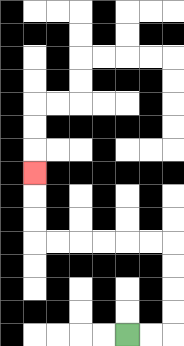{'start': '[5, 14]', 'end': '[1, 7]', 'path_directions': 'R,R,U,U,U,U,L,L,L,L,L,L,U,U,U', 'path_coordinates': '[[5, 14], [6, 14], [7, 14], [7, 13], [7, 12], [7, 11], [7, 10], [6, 10], [5, 10], [4, 10], [3, 10], [2, 10], [1, 10], [1, 9], [1, 8], [1, 7]]'}